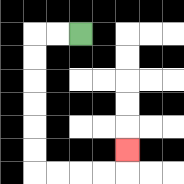{'start': '[3, 1]', 'end': '[5, 6]', 'path_directions': 'L,L,D,D,D,D,D,D,R,R,R,R,U', 'path_coordinates': '[[3, 1], [2, 1], [1, 1], [1, 2], [1, 3], [1, 4], [1, 5], [1, 6], [1, 7], [2, 7], [3, 7], [4, 7], [5, 7], [5, 6]]'}